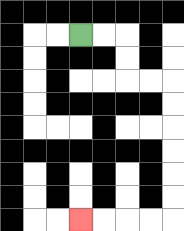{'start': '[3, 1]', 'end': '[3, 9]', 'path_directions': 'R,R,D,D,R,R,D,D,D,D,D,D,L,L,L,L', 'path_coordinates': '[[3, 1], [4, 1], [5, 1], [5, 2], [5, 3], [6, 3], [7, 3], [7, 4], [7, 5], [7, 6], [7, 7], [7, 8], [7, 9], [6, 9], [5, 9], [4, 9], [3, 9]]'}